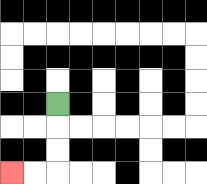{'start': '[2, 4]', 'end': '[0, 7]', 'path_directions': 'D,D,D,L,L', 'path_coordinates': '[[2, 4], [2, 5], [2, 6], [2, 7], [1, 7], [0, 7]]'}